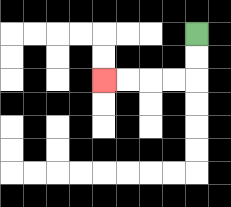{'start': '[8, 1]', 'end': '[4, 3]', 'path_directions': 'D,D,L,L,L,L', 'path_coordinates': '[[8, 1], [8, 2], [8, 3], [7, 3], [6, 3], [5, 3], [4, 3]]'}